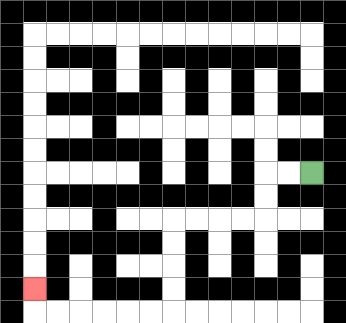{'start': '[13, 7]', 'end': '[1, 12]', 'path_directions': 'L,L,D,D,L,L,L,L,D,D,D,D,L,L,L,L,L,L,U', 'path_coordinates': '[[13, 7], [12, 7], [11, 7], [11, 8], [11, 9], [10, 9], [9, 9], [8, 9], [7, 9], [7, 10], [7, 11], [7, 12], [7, 13], [6, 13], [5, 13], [4, 13], [3, 13], [2, 13], [1, 13], [1, 12]]'}